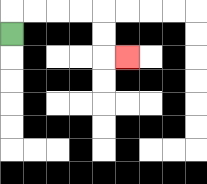{'start': '[0, 1]', 'end': '[5, 2]', 'path_directions': 'U,R,R,R,R,D,D,R', 'path_coordinates': '[[0, 1], [0, 0], [1, 0], [2, 0], [3, 0], [4, 0], [4, 1], [4, 2], [5, 2]]'}